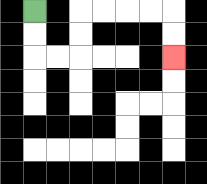{'start': '[1, 0]', 'end': '[7, 2]', 'path_directions': 'D,D,R,R,U,U,R,R,R,R,D,D', 'path_coordinates': '[[1, 0], [1, 1], [1, 2], [2, 2], [3, 2], [3, 1], [3, 0], [4, 0], [5, 0], [6, 0], [7, 0], [7, 1], [7, 2]]'}